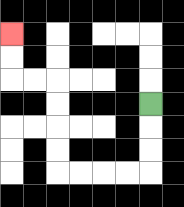{'start': '[6, 4]', 'end': '[0, 1]', 'path_directions': 'D,D,D,L,L,L,L,U,U,U,U,L,L,U,U', 'path_coordinates': '[[6, 4], [6, 5], [6, 6], [6, 7], [5, 7], [4, 7], [3, 7], [2, 7], [2, 6], [2, 5], [2, 4], [2, 3], [1, 3], [0, 3], [0, 2], [0, 1]]'}